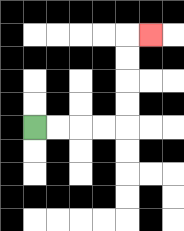{'start': '[1, 5]', 'end': '[6, 1]', 'path_directions': 'R,R,R,R,U,U,U,U,R', 'path_coordinates': '[[1, 5], [2, 5], [3, 5], [4, 5], [5, 5], [5, 4], [5, 3], [5, 2], [5, 1], [6, 1]]'}